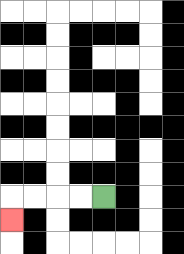{'start': '[4, 8]', 'end': '[0, 9]', 'path_directions': 'L,L,L,L,D', 'path_coordinates': '[[4, 8], [3, 8], [2, 8], [1, 8], [0, 8], [0, 9]]'}